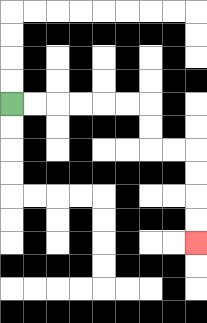{'start': '[0, 4]', 'end': '[8, 10]', 'path_directions': 'R,R,R,R,R,R,D,D,R,R,D,D,D,D', 'path_coordinates': '[[0, 4], [1, 4], [2, 4], [3, 4], [4, 4], [5, 4], [6, 4], [6, 5], [6, 6], [7, 6], [8, 6], [8, 7], [8, 8], [8, 9], [8, 10]]'}